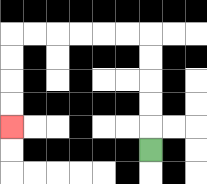{'start': '[6, 6]', 'end': '[0, 5]', 'path_directions': 'U,U,U,U,U,L,L,L,L,L,L,D,D,D,D', 'path_coordinates': '[[6, 6], [6, 5], [6, 4], [6, 3], [6, 2], [6, 1], [5, 1], [4, 1], [3, 1], [2, 1], [1, 1], [0, 1], [0, 2], [0, 3], [0, 4], [0, 5]]'}